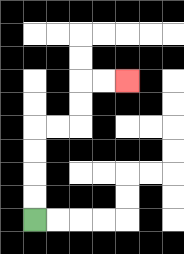{'start': '[1, 9]', 'end': '[5, 3]', 'path_directions': 'U,U,U,U,R,R,U,U,R,R', 'path_coordinates': '[[1, 9], [1, 8], [1, 7], [1, 6], [1, 5], [2, 5], [3, 5], [3, 4], [3, 3], [4, 3], [5, 3]]'}